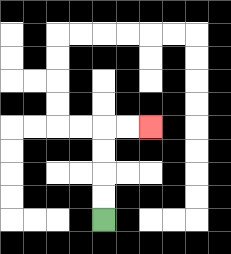{'start': '[4, 9]', 'end': '[6, 5]', 'path_directions': 'U,U,U,U,R,R', 'path_coordinates': '[[4, 9], [4, 8], [4, 7], [4, 6], [4, 5], [5, 5], [6, 5]]'}